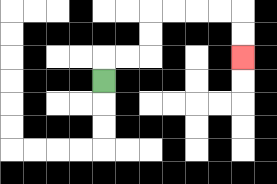{'start': '[4, 3]', 'end': '[10, 2]', 'path_directions': 'U,R,R,U,U,R,R,R,R,D,D', 'path_coordinates': '[[4, 3], [4, 2], [5, 2], [6, 2], [6, 1], [6, 0], [7, 0], [8, 0], [9, 0], [10, 0], [10, 1], [10, 2]]'}